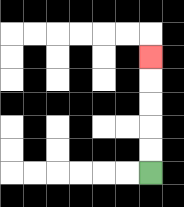{'start': '[6, 7]', 'end': '[6, 2]', 'path_directions': 'U,U,U,U,U', 'path_coordinates': '[[6, 7], [6, 6], [6, 5], [6, 4], [6, 3], [6, 2]]'}